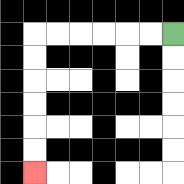{'start': '[7, 1]', 'end': '[1, 7]', 'path_directions': 'L,L,L,L,L,L,D,D,D,D,D,D', 'path_coordinates': '[[7, 1], [6, 1], [5, 1], [4, 1], [3, 1], [2, 1], [1, 1], [1, 2], [1, 3], [1, 4], [1, 5], [1, 6], [1, 7]]'}